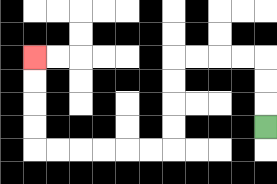{'start': '[11, 5]', 'end': '[1, 2]', 'path_directions': 'U,U,U,L,L,L,L,D,D,D,D,L,L,L,L,L,L,U,U,U,U', 'path_coordinates': '[[11, 5], [11, 4], [11, 3], [11, 2], [10, 2], [9, 2], [8, 2], [7, 2], [7, 3], [7, 4], [7, 5], [7, 6], [6, 6], [5, 6], [4, 6], [3, 6], [2, 6], [1, 6], [1, 5], [1, 4], [1, 3], [1, 2]]'}